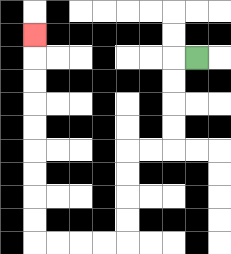{'start': '[8, 2]', 'end': '[1, 1]', 'path_directions': 'L,D,D,D,D,L,L,D,D,D,D,L,L,L,L,U,U,U,U,U,U,U,U,U', 'path_coordinates': '[[8, 2], [7, 2], [7, 3], [7, 4], [7, 5], [7, 6], [6, 6], [5, 6], [5, 7], [5, 8], [5, 9], [5, 10], [4, 10], [3, 10], [2, 10], [1, 10], [1, 9], [1, 8], [1, 7], [1, 6], [1, 5], [1, 4], [1, 3], [1, 2], [1, 1]]'}